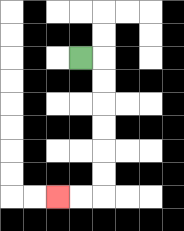{'start': '[3, 2]', 'end': '[2, 8]', 'path_directions': 'R,D,D,D,D,D,D,L,L', 'path_coordinates': '[[3, 2], [4, 2], [4, 3], [4, 4], [4, 5], [4, 6], [4, 7], [4, 8], [3, 8], [2, 8]]'}